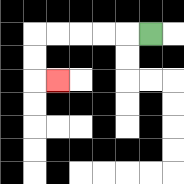{'start': '[6, 1]', 'end': '[2, 3]', 'path_directions': 'L,L,L,L,L,D,D,R', 'path_coordinates': '[[6, 1], [5, 1], [4, 1], [3, 1], [2, 1], [1, 1], [1, 2], [1, 3], [2, 3]]'}